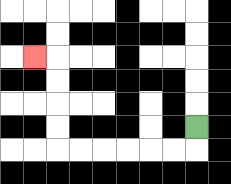{'start': '[8, 5]', 'end': '[1, 2]', 'path_directions': 'D,L,L,L,L,L,L,U,U,U,U,L', 'path_coordinates': '[[8, 5], [8, 6], [7, 6], [6, 6], [5, 6], [4, 6], [3, 6], [2, 6], [2, 5], [2, 4], [2, 3], [2, 2], [1, 2]]'}